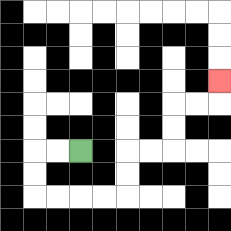{'start': '[3, 6]', 'end': '[9, 3]', 'path_directions': 'L,L,D,D,R,R,R,R,U,U,R,R,U,U,R,R,U', 'path_coordinates': '[[3, 6], [2, 6], [1, 6], [1, 7], [1, 8], [2, 8], [3, 8], [4, 8], [5, 8], [5, 7], [5, 6], [6, 6], [7, 6], [7, 5], [7, 4], [8, 4], [9, 4], [9, 3]]'}